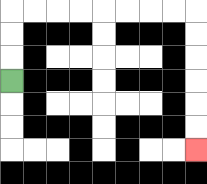{'start': '[0, 3]', 'end': '[8, 6]', 'path_directions': 'U,U,U,R,R,R,R,R,R,R,R,D,D,D,D,D,D', 'path_coordinates': '[[0, 3], [0, 2], [0, 1], [0, 0], [1, 0], [2, 0], [3, 0], [4, 0], [5, 0], [6, 0], [7, 0], [8, 0], [8, 1], [8, 2], [8, 3], [8, 4], [8, 5], [8, 6]]'}